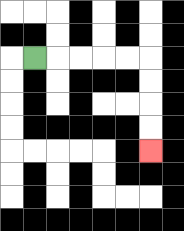{'start': '[1, 2]', 'end': '[6, 6]', 'path_directions': 'R,R,R,R,R,D,D,D,D', 'path_coordinates': '[[1, 2], [2, 2], [3, 2], [4, 2], [5, 2], [6, 2], [6, 3], [6, 4], [6, 5], [6, 6]]'}